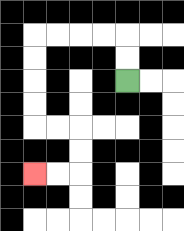{'start': '[5, 3]', 'end': '[1, 7]', 'path_directions': 'U,U,L,L,L,L,D,D,D,D,R,R,D,D,L,L', 'path_coordinates': '[[5, 3], [5, 2], [5, 1], [4, 1], [3, 1], [2, 1], [1, 1], [1, 2], [1, 3], [1, 4], [1, 5], [2, 5], [3, 5], [3, 6], [3, 7], [2, 7], [1, 7]]'}